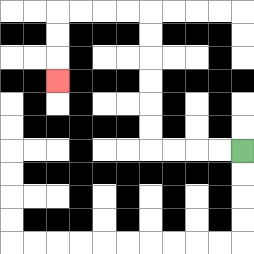{'start': '[10, 6]', 'end': '[2, 3]', 'path_directions': 'L,L,L,L,U,U,U,U,U,U,L,L,L,L,D,D,D', 'path_coordinates': '[[10, 6], [9, 6], [8, 6], [7, 6], [6, 6], [6, 5], [6, 4], [6, 3], [6, 2], [6, 1], [6, 0], [5, 0], [4, 0], [3, 0], [2, 0], [2, 1], [2, 2], [2, 3]]'}